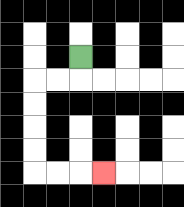{'start': '[3, 2]', 'end': '[4, 7]', 'path_directions': 'D,L,L,D,D,D,D,R,R,R', 'path_coordinates': '[[3, 2], [3, 3], [2, 3], [1, 3], [1, 4], [1, 5], [1, 6], [1, 7], [2, 7], [3, 7], [4, 7]]'}